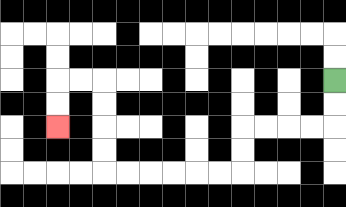{'start': '[14, 3]', 'end': '[2, 5]', 'path_directions': 'D,D,L,L,L,L,D,D,L,L,L,L,L,L,U,U,U,U,L,L,D,D', 'path_coordinates': '[[14, 3], [14, 4], [14, 5], [13, 5], [12, 5], [11, 5], [10, 5], [10, 6], [10, 7], [9, 7], [8, 7], [7, 7], [6, 7], [5, 7], [4, 7], [4, 6], [4, 5], [4, 4], [4, 3], [3, 3], [2, 3], [2, 4], [2, 5]]'}